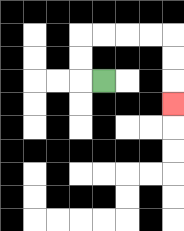{'start': '[4, 3]', 'end': '[7, 4]', 'path_directions': 'L,U,U,R,R,R,R,D,D,D', 'path_coordinates': '[[4, 3], [3, 3], [3, 2], [3, 1], [4, 1], [5, 1], [6, 1], [7, 1], [7, 2], [7, 3], [7, 4]]'}